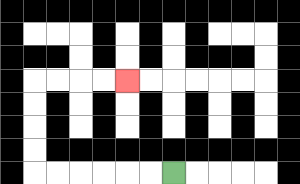{'start': '[7, 7]', 'end': '[5, 3]', 'path_directions': 'L,L,L,L,L,L,U,U,U,U,R,R,R,R', 'path_coordinates': '[[7, 7], [6, 7], [5, 7], [4, 7], [3, 7], [2, 7], [1, 7], [1, 6], [1, 5], [1, 4], [1, 3], [2, 3], [3, 3], [4, 3], [5, 3]]'}